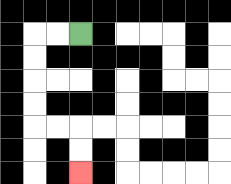{'start': '[3, 1]', 'end': '[3, 7]', 'path_directions': 'L,L,D,D,D,D,R,R,D,D', 'path_coordinates': '[[3, 1], [2, 1], [1, 1], [1, 2], [1, 3], [1, 4], [1, 5], [2, 5], [3, 5], [3, 6], [3, 7]]'}